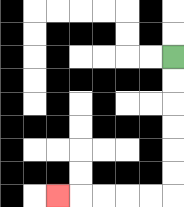{'start': '[7, 2]', 'end': '[2, 8]', 'path_directions': 'D,D,D,D,D,D,L,L,L,L,L', 'path_coordinates': '[[7, 2], [7, 3], [7, 4], [7, 5], [7, 6], [7, 7], [7, 8], [6, 8], [5, 8], [4, 8], [3, 8], [2, 8]]'}